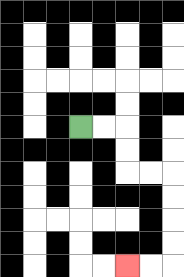{'start': '[3, 5]', 'end': '[5, 11]', 'path_directions': 'R,R,D,D,R,R,D,D,D,D,L,L', 'path_coordinates': '[[3, 5], [4, 5], [5, 5], [5, 6], [5, 7], [6, 7], [7, 7], [7, 8], [7, 9], [7, 10], [7, 11], [6, 11], [5, 11]]'}